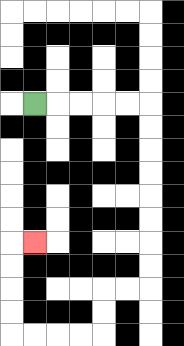{'start': '[1, 4]', 'end': '[1, 10]', 'path_directions': 'R,R,R,R,R,D,D,D,D,D,D,D,D,L,L,D,D,L,L,L,L,U,U,U,U,R', 'path_coordinates': '[[1, 4], [2, 4], [3, 4], [4, 4], [5, 4], [6, 4], [6, 5], [6, 6], [6, 7], [6, 8], [6, 9], [6, 10], [6, 11], [6, 12], [5, 12], [4, 12], [4, 13], [4, 14], [3, 14], [2, 14], [1, 14], [0, 14], [0, 13], [0, 12], [0, 11], [0, 10], [1, 10]]'}